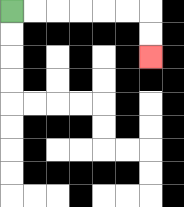{'start': '[0, 0]', 'end': '[6, 2]', 'path_directions': 'R,R,R,R,R,R,D,D', 'path_coordinates': '[[0, 0], [1, 0], [2, 0], [3, 0], [4, 0], [5, 0], [6, 0], [6, 1], [6, 2]]'}